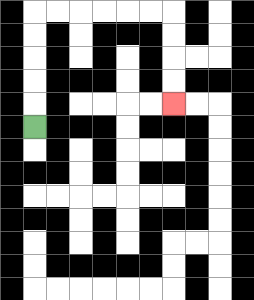{'start': '[1, 5]', 'end': '[7, 4]', 'path_directions': 'U,U,U,U,U,R,R,R,R,R,R,D,D,D,D', 'path_coordinates': '[[1, 5], [1, 4], [1, 3], [1, 2], [1, 1], [1, 0], [2, 0], [3, 0], [4, 0], [5, 0], [6, 0], [7, 0], [7, 1], [7, 2], [7, 3], [7, 4]]'}